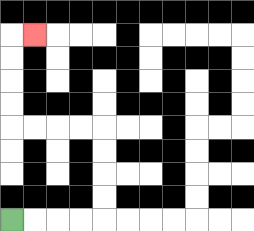{'start': '[0, 9]', 'end': '[1, 1]', 'path_directions': 'R,R,R,R,U,U,U,U,L,L,L,L,U,U,U,U,R', 'path_coordinates': '[[0, 9], [1, 9], [2, 9], [3, 9], [4, 9], [4, 8], [4, 7], [4, 6], [4, 5], [3, 5], [2, 5], [1, 5], [0, 5], [0, 4], [0, 3], [0, 2], [0, 1], [1, 1]]'}